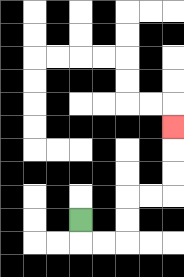{'start': '[3, 9]', 'end': '[7, 5]', 'path_directions': 'D,R,R,U,U,R,R,U,U,U', 'path_coordinates': '[[3, 9], [3, 10], [4, 10], [5, 10], [5, 9], [5, 8], [6, 8], [7, 8], [7, 7], [7, 6], [7, 5]]'}